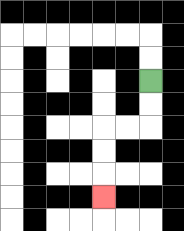{'start': '[6, 3]', 'end': '[4, 8]', 'path_directions': 'D,D,L,L,D,D,D', 'path_coordinates': '[[6, 3], [6, 4], [6, 5], [5, 5], [4, 5], [4, 6], [4, 7], [4, 8]]'}